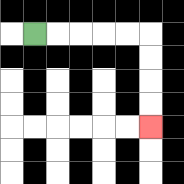{'start': '[1, 1]', 'end': '[6, 5]', 'path_directions': 'R,R,R,R,R,D,D,D,D', 'path_coordinates': '[[1, 1], [2, 1], [3, 1], [4, 1], [5, 1], [6, 1], [6, 2], [6, 3], [6, 4], [6, 5]]'}